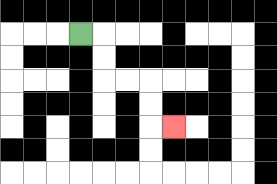{'start': '[3, 1]', 'end': '[7, 5]', 'path_directions': 'R,D,D,R,R,D,D,R', 'path_coordinates': '[[3, 1], [4, 1], [4, 2], [4, 3], [5, 3], [6, 3], [6, 4], [6, 5], [7, 5]]'}